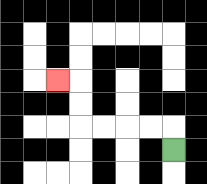{'start': '[7, 6]', 'end': '[2, 3]', 'path_directions': 'U,L,L,L,L,U,U,L', 'path_coordinates': '[[7, 6], [7, 5], [6, 5], [5, 5], [4, 5], [3, 5], [3, 4], [3, 3], [2, 3]]'}